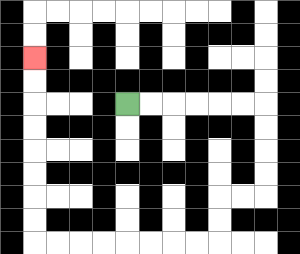{'start': '[5, 4]', 'end': '[1, 2]', 'path_directions': 'R,R,R,R,R,R,D,D,D,D,L,L,D,D,L,L,L,L,L,L,L,L,U,U,U,U,U,U,U,U', 'path_coordinates': '[[5, 4], [6, 4], [7, 4], [8, 4], [9, 4], [10, 4], [11, 4], [11, 5], [11, 6], [11, 7], [11, 8], [10, 8], [9, 8], [9, 9], [9, 10], [8, 10], [7, 10], [6, 10], [5, 10], [4, 10], [3, 10], [2, 10], [1, 10], [1, 9], [1, 8], [1, 7], [1, 6], [1, 5], [1, 4], [1, 3], [1, 2]]'}